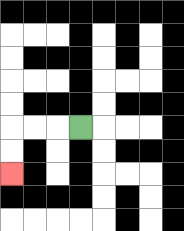{'start': '[3, 5]', 'end': '[0, 7]', 'path_directions': 'L,L,L,D,D', 'path_coordinates': '[[3, 5], [2, 5], [1, 5], [0, 5], [0, 6], [0, 7]]'}